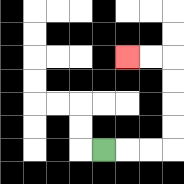{'start': '[4, 6]', 'end': '[5, 2]', 'path_directions': 'R,R,R,U,U,U,U,L,L', 'path_coordinates': '[[4, 6], [5, 6], [6, 6], [7, 6], [7, 5], [7, 4], [7, 3], [7, 2], [6, 2], [5, 2]]'}